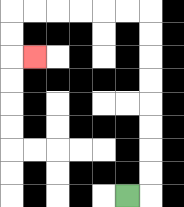{'start': '[5, 8]', 'end': '[1, 2]', 'path_directions': 'R,U,U,U,U,U,U,U,U,L,L,L,L,L,L,D,D,R', 'path_coordinates': '[[5, 8], [6, 8], [6, 7], [6, 6], [6, 5], [6, 4], [6, 3], [6, 2], [6, 1], [6, 0], [5, 0], [4, 0], [3, 0], [2, 0], [1, 0], [0, 0], [0, 1], [0, 2], [1, 2]]'}